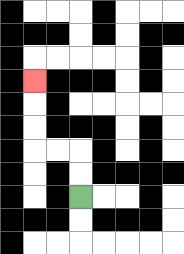{'start': '[3, 8]', 'end': '[1, 3]', 'path_directions': 'U,U,L,L,U,U,U', 'path_coordinates': '[[3, 8], [3, 7], [3, 6], [2, 6], [1, 6], [1, 5], [1, 4], [1, 3]]'}